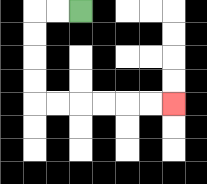{'start': '[3, 0]', 'end': '[7, 4]', 'path_directions': 'L,L,D,D,D,D,R,R,R,R,R,R', 'path_coordinates': '[[3, 0], [2, 0], [1, 0], [1, 1], [1, 2], [1, 3], [1, 4], [2, 4], [3, 4], [4, 4], [5, 4], [6, 4], [7, 4]]'}